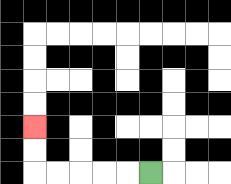{'start': '[6, 7]', 'end': '[1, 5]', 'path_directions': 'L,L,L,L,L,U,U', 'path_coordinates': '[[6, 7], [5, 7], [4, 7], [3, 7], [2, 7], [1, 7], [1, 6], [1, 5]]'}